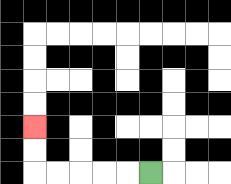{'start': '[6, 7]', 'end': '[1, 5]', 'path_directions': 'L,L,L,L,L,U,U', 'path_coordinates': '[[6, 7], [5, 7], [4, 7], [3, 7], [2, 7], [1, 7], [1, 6], [1, 5]]'}